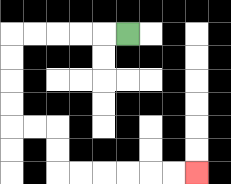{'start': '[5, 1]', 'end': '[8, 7]', 'path_directions': 'L,L,L,L,L,D,D,D,D,R,R,D,D,R,R,R,R,R,R', 'path_coordinates': '[[5, 1], [4, 1], [3, 1], [2, 1], [1, 1], [0, 1], [0, 2], [0, 3], [0, 4], [0, 5], [1, 5], [2, 5], [2, 6], [2, 7], [3, 7], [4, 7], [5, 7], [6, 7], [7, 7], [8, 7]]'}